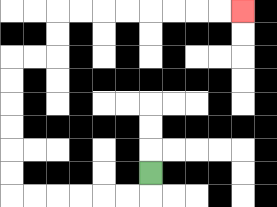{'start': '[6, 7]', 'end': '[10, 0]', 'path_directions': 'D,L,L,L,L,L,L,U,U,U,U,U,U,R,R,U,U,R,R,R,R,R,R,R,R', 'path_coordinates': '[[6, 7], [6, 8], [5, 8], [4, 8], [3, 8], [2, 8], [1, 8], [0, 8], [0, 7], [0, 6], [0, 5], [0, 4], [0, 3], [0, 2], [1, 2], [2, 2], [2, 1], [2, 0], [3, 0], [4, 0], [5, 0], [6, 0], [7, 0], [8, 0], [9, 0], [10, 0]]'}